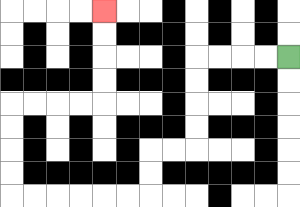{'start': '[12, 2]', 'end': '[4, 0]', 'path_directions': 'L,L,L,L,D,D,D,D,L,L,D,D,L,L,L,L,L,L,U,U,U,U,R,R,R,R,U,U,U,U', 'path_coordinates': '[[12, 2], [11, 2], [10, 2], [9, 2], [8, 2], [8, 3], [8, 4], [8, 5], [8, 6], [7, 6], [6, 6], [6, 7], [6, 8], [5, 8], [4, 8], [3, 8], [2, 8], [1, 8], [0, 8], [0, 7], [0, 6], [0, 5], [0, 4], [1, 4], [2, 4], [3, 4], [4, 4], [4, 3], [4, 2], [4, 1], [4, 0]]'}